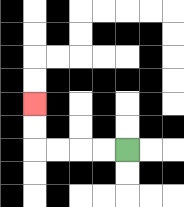{'start': '[5, 6]', 'end': '[1, 4]', 'path_directions': 'L,L,L,L,U,U', 'path_coordinates': '[[5, 6], [4, 6], [3, 6], [2, 6], [1, 6], [1, 5], [1, 4]]'}